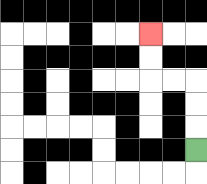{'start': '[8, 6]', 'end': '[6, 1]', 'path_directions': 'U,U,U,L,L,U,U', 'path_coordinates': '[[8, 6], [8, 5], [8, 4], [8, 3], [7, 3], [6, 3], [6, 2], [6, 1]]'}